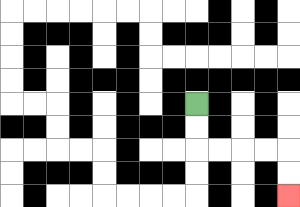{'start': '[8, 4]', 'end': '[12, 8]', 'path_directions': 'D,D,R,R,R,R,D,D', 'path_coordinates': '[[8, 4], [8, 5], [8, 6], [9, 6], [10, 6], [11, 6], [12, 6], [12, 7], [12, 8]]'}